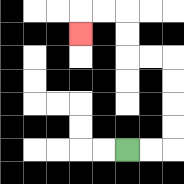{'start': '[5, 6]', 'end': '[3, 1]', 'path_directions': 'R,R,U,U,U,U,L,L,U,U,L,L,D', 'path_coordinates': '[[5, 6], [6, 6], [7, 6], [7, 5], [7, 4], [7, 3], [7, 2], [6, 2], [5, 2], [5, 1], [5, 0], [4, 0], [3, 0], [3, 1]]'}